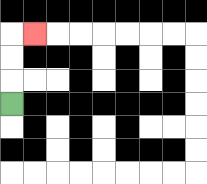{'start': '[0, 4]', 'end': '[1, 1]', 'path_directions': 'U,U,U,R', 'path_coordinates': '[[0, 4], [0, 3], [0, 2], [0, 1], [1, 1]]'}